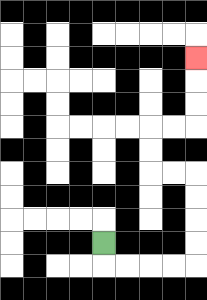{'start': '[4, 10]', 'end': '[8, 2]', 'path_directions': 'D,R,R,R,R,U,U,U,U,L,L,U,U,R,R,U,U,U', 'path_coordinates': '[[4, 10], [4, 11], [5, 11], [6, 11], [7, 11], [8, 11], [8, 10], [8, 9], [8, 8], [8, 7], [7, 7], [6, 7], [6, 6], [6, 5], [7, 5], [8, 5], [8, 4], [8, 3], [8, 2]]'}